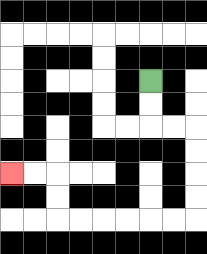{'start': '[6, 3]', 'end': '[0, 7]', 'path_directions': 'D,D,R,R,D,D,D,D,L,L,L,L,L,L,U,U,L,L', 'path_coordinates': '[[6, 3], [6, 4], [6, 5], [7, 5], [8, 5], [8, 6], [8, 7], [8, 8], [8, 9], [7, 9], [6, 9], [5, 9], [4, 9], [3, 9], [2, 9], [2, 8], [2, 7], [1, 7], [0, 7]]'}